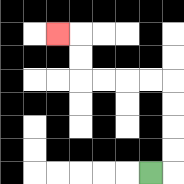{'start': '[6, 7]', 'end': '[2, 1]', 'path_directions': 'R,U,U,U,U,L,L,L,L,U,U,L', 'path_coordinates': '[[6, 7], [7, 7], [7, 6], [7, 5], [7, 4], [7, 3], [6, 3], [5, 3], [4, 3], [3, 3], [3, 2], [3, 1], [2, 1]]'}